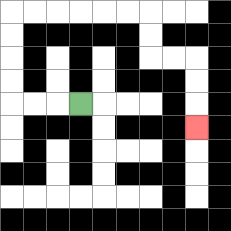{'start': '[3, 4]', 'end': '[8, 5]', 'path_directions': 'L,L,L,U,U,U,U,R,R,R,R,R,R,D,D,R,R,D,D,D', 'path_coordinates': '[[3, 4], [2, 4], [1, 4], [0, 4], [0, 3], [0, 2], [0, 1], [0, 0], [1, 0], [2, 0], [3, 0], [4, 0], [5, 0], [6, 0], [6, 1], [6, 2], [7, 2], [8, 2], [8, 3], [8, 4], [8, 5]]'}